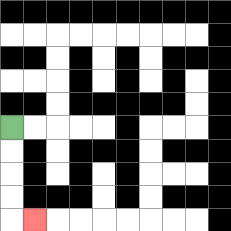{'start': '[0, 5]', 'end': '[1, 9]', 'path_directions': 'D,D,D,D,R', 'path_coordinates': '[[0, 5], [0, 6], [0, 7], [0, 8], [0, 9], [1, 9]]'}